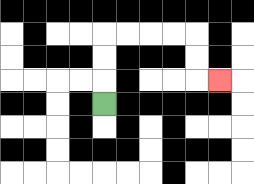{'start': '[4, 4]', 'end': '[9, 3]', 'path_directions': 'U,U,U,R,R,R,R,D,D,R', 'path_coordinates': '[[4, 4], [4, 3], [4, 2], [4, 1], [5, 1], [6, 1], [7, 1], [8, 1], [8, 2], [8, 3], [9, 3]]'}